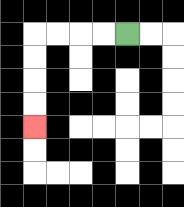{'start': '[5, 1]', 'end': '[1, 5]', 'path_directions': 'L,L,L,L,D,D,D,D', 'path_coordinates': '[[5, 1], [4, 1], [3, 1], [2, 1], [1, 1], [1, 2], [1, 3], [1, 4], [1, 5]]'}